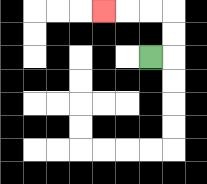{'start': '[6, 2]', 'end': '[4, 0]', 'path_directions': 'R,U,U,L,L,L', 'path_coordinates': '[[6, 2], [7, 2], [7, 1], [7, 0], [6, 0], [5, 0], [4, 0]]'}